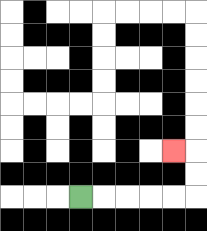{'start': '[3, 8]', 'end': '[7, 6]', 'path_directions': 'R,R,R,R,R,U,U,L', 'path_coordinates': '[[3, 8], [4, 8], [5, 8], [6, 8], [7, 8], [8, 8], [8, 7], [8, 6], [7, 6]]'}